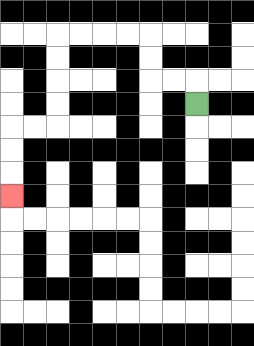{'start': '[8, 4]', 'end': '[0, 8]', 'path_directions': 'U,L,L,U,U,L,L,L,L,D,D,D,D,L,L,D,D,D', 'path_coordinates': '[[8, 4], [8, 3], [7, 3], [6, 3], [6, 2], [6, 1], [5, 1], [4, 1], [3, 1], [2, 1], [2, 2], [2, 3], [2, 4], [2, 5], [1, 5], [0, 5], [0, 6], [0, 7], [0, 8]]'}